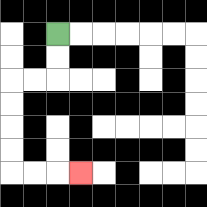{'start': '[2, 1]', 'end': '[3, 7]', 'path_directions': 'D,D,L,L,D,D,D,D,R,R,R', 'path_coordinates': '[[2, 1], [2, 2], [2, 3], [1, 3], [0, 3], [0, 4], [0, 5], [0, 6], [0, 7], [1, 7], [2, 7], [3, 7]]'}